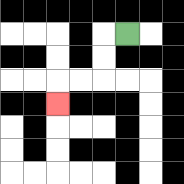{'start': '[5, 1]', 'end': '[2, 4]', 'path_directions': 'L,D,D,L,L,D', 'path_coordinates': '[[5, 1], [4, 1], [4, 2], [4, 3], [3, 3], [2, 3], [2, 4]]'}